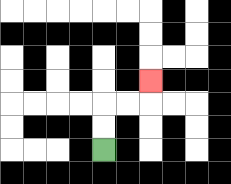{'start': '[4, 6]', 'end': '[6, 3]', 'path_directions': 'U,U,R,R,U', 'path_coordinates': '[[4, 6], [4, 5], [4, 4], [5, 4], [6, 4], [6, 3]]'}